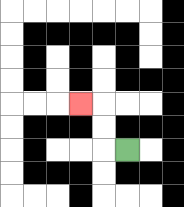{'start': '[5, 6]', 'end': '[3, 4]', 'path_directions': 'L,U,U,L', 'path_coordinates': '[[5, 6], [4, 6], [4, 5], [4, 4], [3, 4]]'}